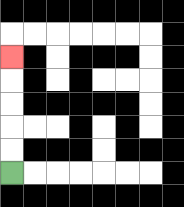{'start': '[0, 7]', 'end': '[0, 2]', 'path_directions': 'U,U,U,U,U', 'path_coordinates': '[[0, 7], [0, 6], [0, 5], [0, 4], [0, 3], [0, 2]]'}